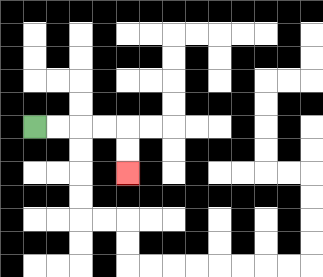{'start': '[1, 5]', 'end': '[5, 7]', 'path_directions': 'R,R,R,R,D,D', 'path_coordinates': '[[1, 5], [2, 5], [3, 5], [4, 5], [5, 5], [5, 6], [5, 7]]'}